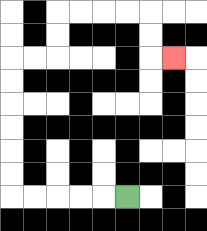{'start': '[5, 8]', 'end': '[7, 2]', 'path_directions': 'L,L,L,L,L,U,U,U,U,U,U,R,R,U,U,R,R,R,R,D,D,R', 'path_coordinates': '[[5, 8], [4, 8], [3, 8], [2, 8], [1, 8], [0, 8], [0, 7], [0, 6], [0, 5], [0, 4], [0, 3], [0, 2], [1, 2], [2, 2], [2, 1], [2, 0], [3, 0], [4, 0], [5, 0], [6, 0], [6, 1], [6, 2], [7, 2]]'}